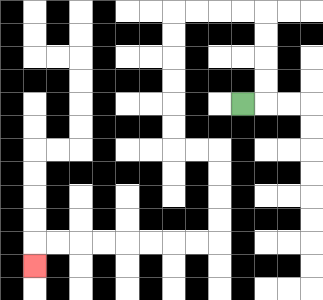{'start': '[10, 4]', 'end': '[1, 11]', 'path_directions': 'R,U,U,U,U,L,L,L,L,D,D,D,D,D,D,R,R,D,D,D,D,L,L,L,L,L,L,L,L,D', 'path_coordinates': '[[10, 4], [11, 4], [11, 3], [11, 2], [11, 1], [11, 0], [10, 0], [9, 0], [8, 0], [7, 0], [7, 1], [7, 2], [7, 3], [7, 4], [7, 5], [7, 6], [8, 6], [9, 6], [9, 7], [9, 8], [9, 9], [9, 10], [8, 10], [7, 10], [6, 10], [5, 10], [4, 10], [3, 10], [2, 10], [1, 10], [1, 11]]'}